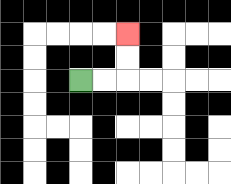{'start': '[3, 3]', 'end': '[5, 1]', 'path_directions': 'R,R,U,U', 'path_coordinates': '[[3, 3], [4, 3], [5, 3], [5, 2], [5, 1]]'}